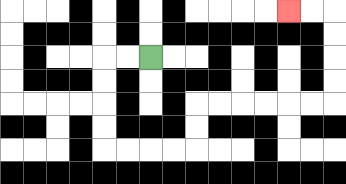{'start': '[6, 2]', 'end': '[12, 0]', 'path_directions': 'L,L,D,D,D,D,R,R,R,R,U,U,R,R,R,R,R,R,U,U,U,U,L,L', 'path_coordinates': '[[6, 2], [5, 2], [4, 2], [4, 3], [4, 4], [4, 5], [4, 6], [5, 6], [6, 6], [7, 6], [8, 6], [8, 5], [8, 4], [9, 4], [10, 4], [11, 4], [12, 4], [13, 4], [14, 4], [14, 3], [14, 2], [14, 1], [14, 0], [13, 0], [12, 0]]'}